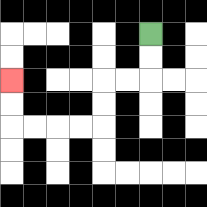{'start': '[6, 1]', 'end': '[0, 3]', 'path_directions': 'D,D,L,L,D,D,L,L,L,L,U,U', 'path_coordinates': '[[6, 1], [6, 2], [6, 3], [5, 3], [4, 3], [4, 4], [4, 5], [3, 5], [2, 5], [1, 5], [0, 5], [0, 4], [0, 3]]'}